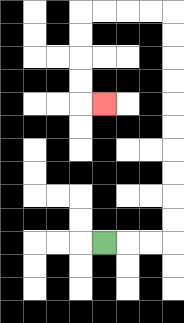{'start': '[4, 10]', 'end': '[4, 4]', 'path_directions': 'R,R,R,U,U,U,U,U,U,U,U,U,U,L,L,L,L,D,D,D,D,R', 'path_coordinates': '[[4, 10], [5, 10], [6, 10], [7, 10], [7, 9], [7, 8], [7, 7], [7, 6], [7, 5], [7, 4], [7, 3], [7, 2], [7, 1], [7, 0], [6, 0], [5, 0], [4, 0], [3, 0], [3, 1], [3, 2], [3, 3], [3, 4], [4, 4]]'}